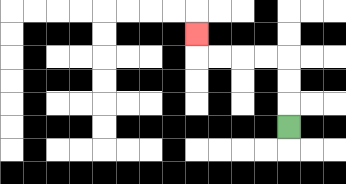{'start': '[12, 5]', 'end': '[8, 1]', 'path_directions': 'U,U,U,L,L,L,L,U', 'path_coordinates': '[[12, 5], [12, 4], [12, 3], [12, 2], [11, 2], [10, 2], [9, 2], [8, 2], [8, 1]]'}